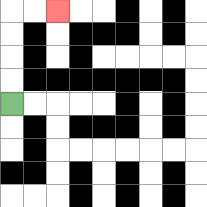{'start': '[0, 4]', 'end': '[2, 0]', 'path_directions': 'U,U,U,U,R,R', 'path_coordinates': '[[0, 4], [0, 3], [0, 2], [0, 1], [0, 0], [1, 0], [2, 0]]'}